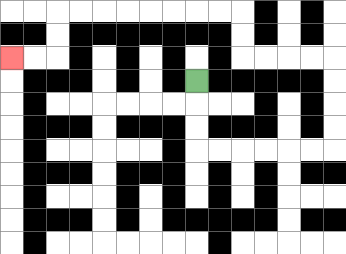{'start': '[8, 3]', 'end': '[0, 2]', 'path_directions': 'D,D,D,R,R,R,R,R,R,U,U,U,U,L,L,L,L,U,U,L,L,L,L,L,L,L,L,D,D,L,L', 'path_coordinates': '[[8, 3], [8, 4], [8, 5], [8, 6], [9, 6], [10, 6], [11, 6], [12, 6], [13, 6], [14, 6], [14, 5], [14, 4], [14, 3], [14, 2], [13, 2], [12, 2], [11, 2], [10, 2], [10, 1], [10, 0], [9, 0], [8, 0], [7, 0], [6, 0], [5, 0], [4, 0], [3, 0], [2, 0], [2, 1], [2, 2], [1, 2], [0, 2]]'}